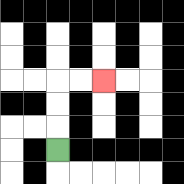{'start': '[2, 6]', 'end': '[4, 3]', 'path_directions': 'U,U,U,R,R', 'path_coordinates': '[[2, 6], [2, 5], [2, 4], [2, 3], [3, 3], [4, 3]]'}